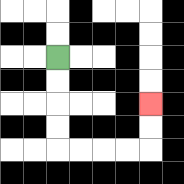{'start': '[2, 2]', 'end': '[6, 4]', 'path_directions': 'D,D,D,D,R,R,R,R,U,U', 'path_coordinates': '[[2, 2], [2, 3], [2, 4], [2, 5], [2, 6], [3, 6], [4, 6], [5, 6], [6, 6], [6, 5], [6, 4]]'}